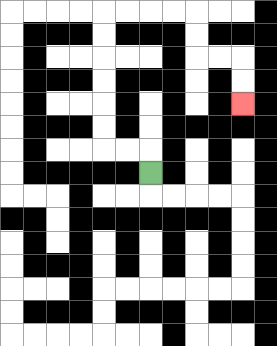{'start': '[6, 7]', 'end': '[10, 4]', 'path_directions': 'U,L,L,U,U,U,U,U,U,R,R,R,R,D,D,R,R,D,D', 'path_coordinates': '[[6, 7], [6, 6], [5, 6], [4, 6], [4, 5], [4, 4], [4, 3], [4, 2], [4, 1], [4, 0], [5, 0], [6, 0], [7, 0], [8, 0], [8, 1], [8, 2], [9, 2], [10, 2], [10, 3], [10, 4]]'}